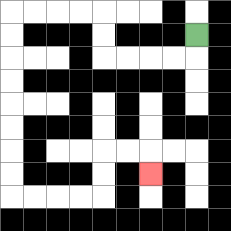{'start': '[8, 1]', 'end': '[6, 7]', 'path_directions': 'D,L,L,L,L,U,U,L,L,L,L,D,D,D,D,D,D,D,D,R,R,R,R,U,U,R,R,D', 'path_coordinates': '[[8, 1], [8, 2], [7, 2], [6, 2], [5, 2], [4, 2], [4, 1], [4, 0], [3, 0], [2, 0], [1, 0], [0, 0], [0, 1], [0, 2], [0, 3], [0, 4], [0, 5], [0, 6], [0, 7], [0, 8], [1, 8], [2, 8], [3, 8], [4, 8], [4, 7], [4, 6], [5, 6], [6, 6], [6, 7]]'}